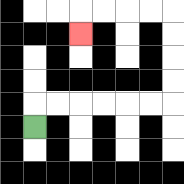{'start': '[1, 5]', 'end': '[3, 1]', 'path_directions': 'U,R,R,R,R,R,R,U,U,U,U,L,L,L,L,D', 'path_coordinates': '[[1, 5], [1, 4], [2, 4], [3, 4], [4, 4], [5, 4], [6, 4], [7, 4], [7, 3], [7, 2], [7, 1], [7, 0], [6, 0], [5, 0], [4, 0], [3, 0], [3, 1]]'}